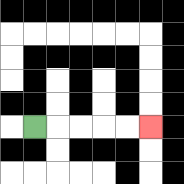{'start': '[1, 5]', 'end': '[6, 5]', 'path_directions': 'R,R,R,R,R', 'path_coordinates': '[[1, 5], [2, 5], [3, 5], [4, 5], [5, 5], [6, 5]]'}